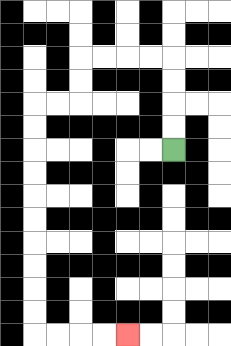{'start': '[7, 6]', 'end': '[5, 14]', 'path_directions': 'U,U,U,U,L,L,L,L,D,D,L,L,D,D,D,D,D,D,D,D,D,D,R,R,R,R', 'path_coordinates': '[[7, 6], [7, 5], [7, 4], [7, 3], [7, 2], [6, 2], [5, 2], [4, 2], [3, 2], [3, 3], [3, 4], [2, 4], [1, 4], [1, 5], [1, 6], [1, 7], [1, 8], [1, 9], [1, 10], [1, 11], [1, 12], [1, 13], [1, 14], [2, 14], [3, 14], [4, 14], [5, 14]]'}